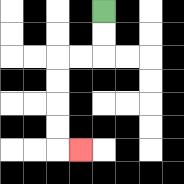{'start': '[4, 0]', 'end': '[3, 6]', 'path_directions': 'D,D,L,L,D,D,D,D,R', 'path_coordinates': '[[4, 0], [4, 1], [4, 2], [3, 2], [2, 2], [2, 3], [2, 4], [2, 5], [2, 6], [3, 6]]'}